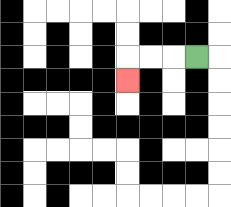{'start': '[8, 2]', 'end': '[5, 3]', 'path_directions': 'L,L,L,D', 'path_coordinates': '[[8, 2], [7, 2], [6, 2], [5, 2], [5, 3]]'}